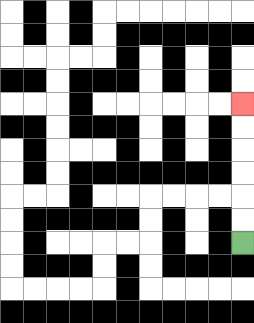{'start': '[10, 10]', 'end': '[10, 4]', 'path_directions': 'U,U,U,U,U,U', 'path_coordinates': '[[10, 10], [10, 9], [10, 8], [10, 7], [10, 6], [10, 5], [10, 4]]'}